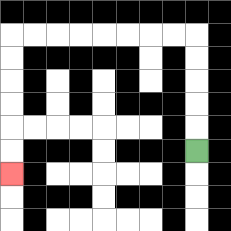{'start': '[8, 6]', 'end': '[0, 7]', 'path_directions': 'U,U,U,U,U,L,L,L,L,L,L,L,L,D,D,D,D,D,D', 'path_coordinates': '[[8, 6], [8, 5], [8, 4], [8, 3], [8, 2], [8, 1], [7, 1], [6, 1], [5, 1], [4, 1], [3, 1], [2, 1], [1, 1], [0, 1], [0, 2], [0, 3], [0, 4], [0, 5], [0, 6], [0, 7]]'}